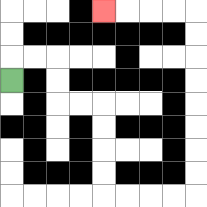{'start': '[0, 3]', 'end': '[4, 0]', 'path_directions': 'U,R,R,D,D,R,R,D,D,D,D,R,R,R,R,U,U,U,U,U,U,U,U,L,L,L,L', 'path_coordinates': '[[0, 3], [0, 2], [1, 2], [2, 2], [2, 3], [2, 4], [3, 4], [4, 4], [4, 5], [4, 6], [4, 7], [4, 8], [5, 8], [6, 8], [7, 8], [8, 8], [8, 7], [8, 6], [8, 5], [8, 4], [8, 3], [8, 2], [8, 1], [8, 0], [7, 0], [6, 0], [5, 0], [4, 0]]'}